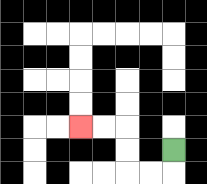{'start': '[7, 6]', 'end': '[3, 5]', 'path_directions': 'D,L,L,U,U,L,L', 'path_coordinates': '[[7, 6], [7, 7], [6, 7], [5, 7], [5, 6], [5, 5], [4, 5], [3, 5]]'}